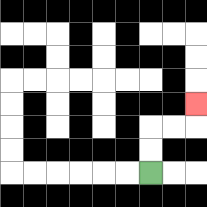{'start': '[6, 7]', 'end': '[8, 4]', 'path_directions': 'U,U,R,R,U', 'path_coordinates': '[[6, 7], [6, 6], [6, 5], [7, 5], [8, 5], [8, 4]]'}